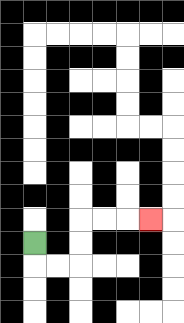{'start': '[1, 10]', 'end': '[6, 9]', 'path_directions': 'D,R,R,U,U,R,R,R', 'path_coordinates': '[[1, 10], [1, 11], [2, 11], [3, 11], [3, 10], [3, 9], [4, 9], [5, 9], [6, 9]]'}